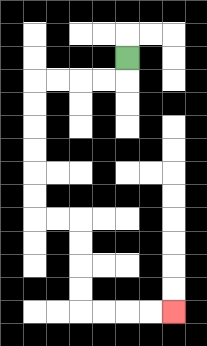{'start': '[5, 2]', 'end': '[7, 13]', 'path_directions': 'D,L,L,L,L,D,D,D,D,D,D,R,R,D,D,D,D,R,R,R,R', 'path_coordinates': '[[5, 2], [5, 3], [4, 3], [3, 3], [2, 3], [1, 3], [1, 4], [1, 5], [1, 6], [1, 7], [1, 8], [1, 9], [2, 9], [3, 9], [3, 10], [3, 11], [3, 12], [3, 13], [4, 13], [5, 13], [6, 13], [7, 13]]'}